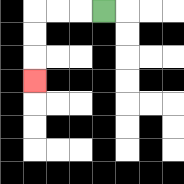{'start': '[4, 0]', 'end': '[1, 3]', 'path_directions': 'L,L,L,D,D,D', 'path_coordinates': '[[4, 0], [3, 0], [2, 0], [1, 0], [1, 1], [1, 2], [1, 3]]'}